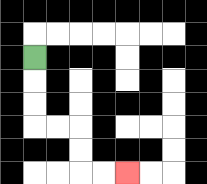{'start': '[1, 2]', 'end': '[5, 7]', 'path_directions': 'D,D,D,R,R,D,D,R,R', 'path_coordinates': '[[1, 2], [1, 3], [1, 4], [1, 5], [2, 5], [3, 5], [3, 6], [3, 7], [4, 7], [5, 7]]'}